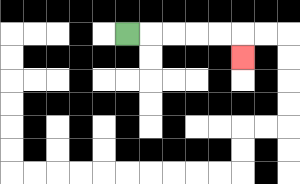{'start': '[5, 1]', 'end': '[10, 2]', 'path_directions': 'R,R,R,R,R,D', 'path_coordinates': '[[5, 1], [6, 1], [7, 1], [8, 1], [9, 1], [10, 1], [10, 2]]'}